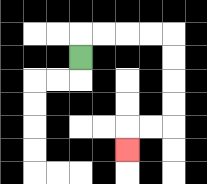{'start': '[3, 2]', 'end': '[5, 6]', 'path_directions': 'U,R,R,R,R,D,D,D,D,L,L,D', 'path_coordinates': '[[3, 2], [3, 1], [4, 1], [5, 1], [6, 1], [7, 1], [7, 2], [7, 3], [7, 4], [7, 5], [6, 5], [5, 5], [5, 6]]'}